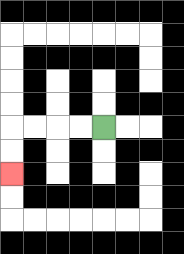{'start': '[4, 5]', 'end': '[0, 7]', 'path_directions': 'L,L,L,L,D,D', 'path_coordinates': '[[4, 5], [3, 5], [2, 5], [1, 5], [0, 5], [0, 6], [0, 7]]'}